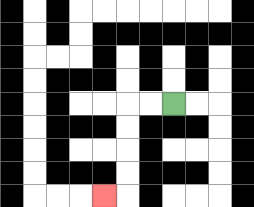{'start': '[7, 4]', 'end': '[4, 8]', 'path_directions': 'L,L,D,D,D,D,L', 'path_coordinates': '[[7, 4], [6, 4], [5, 4], [5, 5], [5, 6], [5, 7], [5, 8], [4, 8]]'}